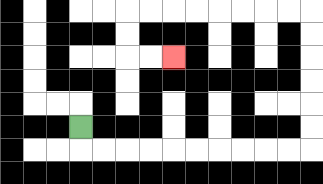{'start': '[3, 5]', 'end': '[7, 2]', 'path_directions': 'D,R,R,R,R,R,R,R,R,R,R,U,U,U,U,U,U,L,L,L,L,L,L,L,L,D,D,R,R', 'path_coordinates': '[[3, 5], [3, 6], [4, 6], [5, 6], [6, 6], [7, 6], [8, 6], [9, 6], [10, 6], [11, 6], [12, 6], [13, 6], [13, 5], [13, 4], [13, 3], [13, 2], [13, 1], [13, 0], [12, 0], [11, 0], [10, 0], [9, 0], [8, 0], [7, 0], [6, 0], [5, 0], [5, 1], [5, 2], [6, 2], [7, 2]]'}